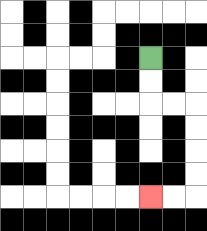{'start': '[6, 2]', 'end': '[6, 8]', 'path_directions': 'D,D,R,R,D,D,D,D,L,L', 'path_coordinates': '[[6, 2], [6, 3], [6, 4], [7, 4], [8, 4], [8, 5], [8, 6], [8, 7], [8, 8], [7, 8], [6, 8]]'}